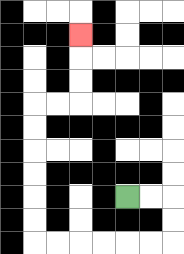{'start': '[5, 8]', 'end': '[3, 1]', 'path_directions': 'R,R,D,D,L,L,L,L,L,L,U,U,U,U,U,U,R,R,U,U,U', 'path_coordinates': '[[5, 8], [6, 8], [7, 8], [7, 9], [7, 10], [6, 10], [5, 10], [4, 10], [3, 10], [2, 10], [1, 10], [1, 9], [1, 8], [1, 7], [1, 6], [1, 5], [1, 4], [2, 4], [3, 4], [3, 3], [3, 2], [3, 1]]'}